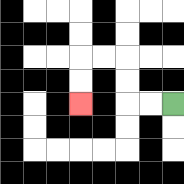{'start': '[7, 4]', 'end': '[3, 4]', 'path_directions': 'L,L,U,U,L,L,D,D', 'path_coordinates': '[[7, 4], [6, 4], [5, 4], [5, 3], [5, 2], [4, 2], [3, 2], [3, 3], [3, 4]]'}